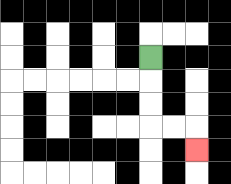{'start': '[6, 2]', 'end': '[8, 6]', 'path_directions': 'D,D,D,R,R,D', 'path_coordinates': '[[6, 2], [6, 3], [6, 4], [6, 5], [7, 5], [8, 5], [8, 6]]'}